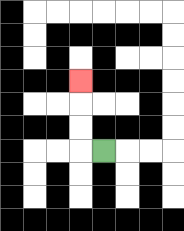{'start': '[4, 6]', 'end': '[3, 3]', 'path_directions': 'L,U,U,U', 'path_coordinates': '[[4, 6], [3, 6], [3, 5], [3, 4], [3, 3]]'}